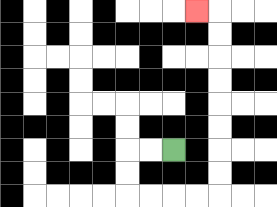{'start': '[7, 6]', 'end': '[8, 0]', 'path_directions': 'L,L,D,D,R,R,R,R,U,U,U,U,U,U,U,U,L', 'path_coordinates': '[[7, 6], [6, 6], [5, 6], [5, 7], [5, 8], [6, 8], [7, 8], [8, 8], [9, 8], [9, 7], [9, 6], [9, 5], [9, 4], [9, 3], [9, 2], [9, 1], [9, 0], [8, 0]]'}